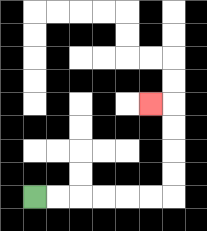{'start': '[1, 8]', 'end': '[6, 4]', 'path_directions': 'R,R,R,R,R,R,U,U,U,U,L', 'path_coordinates': '[[1, 8], [2, 8], [3, 8], [4, 8], [5, 8], [6, 8], [7, 8], [7, 7], [7, 6], [7, 5], [7, 4], [6, 4]]'}